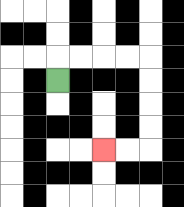{'start': '[2, 3]', 'end': '[4, 6]', 'path_directions': 'U,R,R,R,R,D,D,D,D,L,L', 'path_coordinates': '[[2, 3], [2, 2], [3, 2], [4, 2], [5, 2], [6, 2], [6, 3], [6, 4], [6, 5], [6, 6], [5, 6], [4, 6]]'}